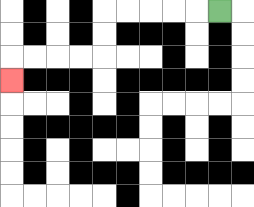{'start': '[9, 0]', 'end': '[0, 3]', 'path_directions': 'L,L,L,L,L,D,D,L,L,L,L,D', 'path_coordinates': '[[9, 0], [8, 0], [7, 0], [6, 0], [5, 0], [4, 0], [4, 1], [4, 2], [3, 2], [2, 2], [1, 2], [0, 2], [0, 3]]'}